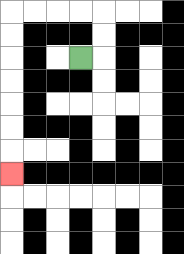{'start': '[3, 2]', 'end': '[0, 7]', 'path_directions': 'R,U,U,L,L,L,L,D,D,D,D,D,D,D', 'path_coordinates': '[[3, 2], [4, 2], [4, 1], [4, 0], [3, 0], [2, 0], [1, 0], [0, 0], [0, 1], [0, 2], [0, 3], [0, 4], [0, 5], [0, 6], [0, 7]]'}